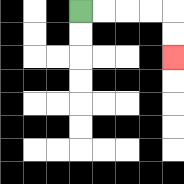{'start': '[3, 0]', 'end': '[7, 2]', 'path_directions': 'R,R,R,R,D,D', 'path_coordinates': '[[3, 0], [4, 0], [5, 0], [6, 0], [7, 0], [7, 1], [7, 2]]'}